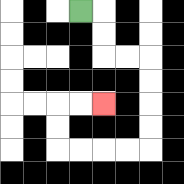{'start': '[3, 0]', 'end': '[4, 4]', 'path_directions': 'R,D,D,R,R,D,D,D,D,L,L,L,L,U,U,R,R', 'path_coordinates': '[[3, 0], [4, 0], [4, 1], [4, 2], [5, 2], [6, 2], [6, 3], [6, 4], [6, 5], [6, 6], [5, 6], [4, 6], [3, 6], [2, 6], [2, 5], [2, 4], [3, 4], [4, 4]]'}